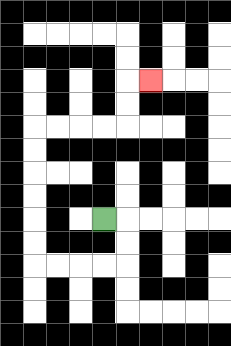{'start': '[4, 9]', 'end': '[6, 3]', 'path_directions': 'R,D,D,L,L,L,L,U,U,U,U,U,U,R,R,R,R,U,U,R', 'path_coordinates': '[[4, 9], [5, 9], [5, 10], [5, 11], [4, 11], [3, 11], [2, 11], [1, 11], [1, 10], [1, 9], [1, 8], [1, 7], [1, 6], [1, 5], [2, 5], [3, 5], [4, 5], [5, 5], [5, 4], [5, 3], [6, 3]]'}